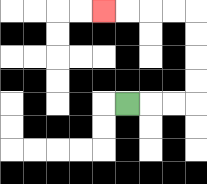{'start': '[5, 4]', 'end': '[4, 0]', 'path_directions': 'R,R,R,U,U,U,U,L,L,L,L', 'path_coordinates': '[[5, 4], [6, 4], [7, 4], [8, 4], [8, 3], [8, 2], [8, 1], [8, 0], [7, 0], [6, 0], [5, 0], [4, 0]]'}